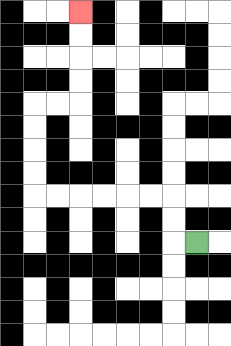{'start': '[8, 10]', 'end': '[3, 0]', 'path_directions': 'L,U,U,L,L,L,L,L,L,U,U,U,U,R,R,U,U,U,U', 'path_coordinates': '[[8, 10], [7, 10], [7, 9], [7, 8], [6, 8], [5, 8], [4, 8], [3, 8], [2, 8], [1, 8], [1, 7], [1, 6], [1, 5], [1, 4], [2, 4], [3, 4], [3, 3], [3, 2], [3, 1], [3, 0]]'}